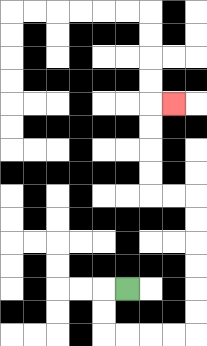{'start': '[5, 12]', 'end': '[7, 4]', 'path_directions': 'L,D,D,R,R,R,R,U,U,U,U,U,U,L,L,U,U,U,U,R', 'path_coordinates': '[[5, 12], [4, 12], [4, 13], [4, 14], [5, 14], [6, 14], [7, 14], [8, 14], [8, 13], [8, 12], [8, 11], [8, 10], [8, 9], [8, 8], [7, 8], [6, 8], [6, 7], [6, 6], [6, 5], [6, 4], [7, 4]]'}